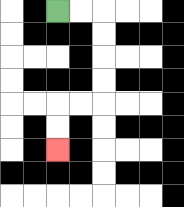{'start': '[2, 0]', 'end': '[2, 6]', 'path_directions': 'R,R,D,D,D,D,L,L,D,D', 'path_coordinates': '[[2, 0], [3, 0], [4, 0], [4, 1], [4, 2], [4, 3], [4, 4], [3, 4], [2, 4], [2, 5], [2, 6]]'}